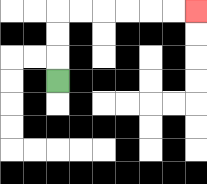{'start': '[2, 3]', 'end': '[8, 0]', 'path_directions': 'U,U,U,R,R,R,R,R,R', 'path_coordinates': '[[2, 3], [2, 2], [2, 1], [2, 0], [3, 0], [4, 0], [5, 0], [6, 0], [7, 0], [8, 0]]'}